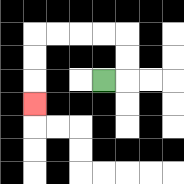{'start': '[4, 3]', 'end': '[1, 4]', 'path_directions': 'R,U,U,L,L,L,L,D,D,D', 'path_coordinates': '[[4, 3], [5, 3], [5, 2], [5, 1], [4, 1], [3, 1], [2, 1], [1, 1], [1, 2], [1, 3], [1, 4]]'}